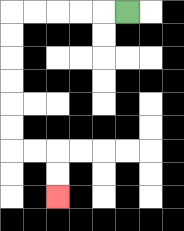{'start': '[5, 0]', 'end': '[2, 8]', 'path_directions': 'L,L,L,L,L,D,D,D,D,D,D,R,R,D,D', 'path_coordinates': '[[5, 0], [4, 0], [3, 0], [2, 0], [1, 0], [0, 0], [0, 1], [0, 2], [0, 3], [0, 4], [0, 5], [0, 6], [1, 6], [2, 6], [2, 7], [2, 8]]'}